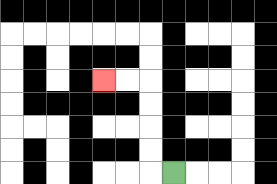{'start': '[7, 7]', 'end': '[4, 3]', 'path_directions': 'L,U,U,U,U,L,L', 'path_coordinates': '[[7, 7], [6, 7], [6, 6], [6, 5], [6, 4], [6, 3], [5, 3], [4, 3]]'}